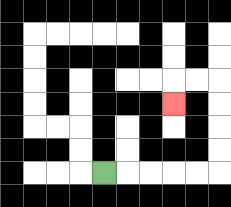{'start': '[4, 7]', 'end': '[7, 4]', 'path_directions': 'R,R,R,R,R,U,U,U,U,L,L,D', 'path_coordinates': '[[4, 7], [5, 7], [6, 7], [7, 7], [8, 7], [9, 7], [9, 6], [9, 5], [9, 4], [9, 3], [8, 3], [7, 3], [7, 4]]'}